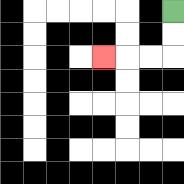{'start': '[7, 0]', 'end': '[4, 2]', 'path_directions': 'D,D,L,L,L', 'path_coordinates': '[[7, 0], [7, 1], [7, 2], [6, 2], [5, 2], [4, 2]]'}